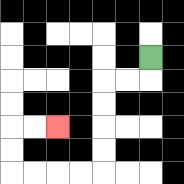{'start': '[6, 2]', 'end': '[2, 5]', 'path_directions': 'D,L,L,D,D,D,D,L,L,L,L,U,U,R,R', 'path_coordinates': '[[6, 2], [6, 3], [5, 3], [4, 3], [4, 4], [4, 5], [4, 6], [4, 7], [3, 7], [2, 7], [1, 7], [0, 7], [0, 6], [0, 5], [1, 5], [2, 5]]'}